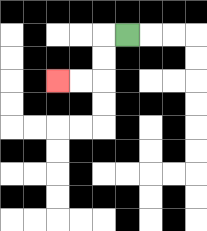{'start': '[5, 1]', 'end': '[2, 3]', 'path_directions': 'L,D,D,L,L', 'path_coordinates': '[[5, 1], [4, 1], [4, 2], [4, 3], [3, 3], [2, 3]]'}